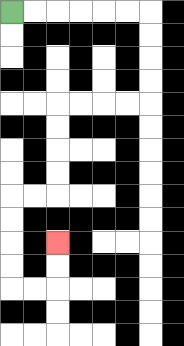{'start': '[0, 0]', 'end': '[2, 10]', 'path_directions': 'R,R,R,R,R,R,D,D,D,D,L,L,L,L,D,D,D,D,L,L,D,D,D,D,R,R,U,U', 'path_coordinates': '[[0, 0], [1, 0], [2, 0], [3, 0], [4, 0], [5, 0], [6, 0], [6, 1], [6, 2], [6, 3], [6, 4], [5, 4], [4, 4], [3, 4], [2, 4], [2, 5], [2, 6], [2, 7], [2, 8], [1, 8], [0, 8], [0, 9], [0, 10], [0, 11], [0, 12], [1, 12], [2, 12], [2, 11], [2, 10]]'}